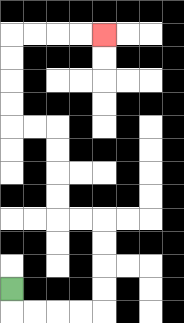{'start': '[0, 12]', 'end': '[4, 1]', 'path_directions': 'D,R,R,R,R,U,U,U,U,L,L,U,U,U,U,L,L,U,U,U,U,R,R,R,R', 'path_coordinates': '[[0, 12], [0, 13], [1, 13], [2, 13], [3, 13], [4, 13], [4, 12], [4, 11], [4, 10], [4, 9], [3, 9], [2, 9], [2, 8], [2, 7], [2, 6], [2, 5], [1, 5], [0, 5], [0, 4], [0, 3], [0, 2], [0, 1], [1, 1], [2, 1], [3, 1], [4, 1]]'}